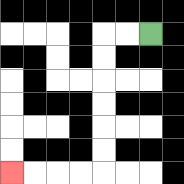{'start': '[6, 1]', 'end': '[0, 7]', 'path_directions': 'L,L,D,D,D,D,D,D,L,L,L,L', 'path_coordinates': '[[6, 1], [5, 1], [4, 1], [4, 2], [4, 3], [4, 4], [4, 5], [4, 6], [4, 7], [3, 7], [2, 7], [1, 7], [0, 7]]'}